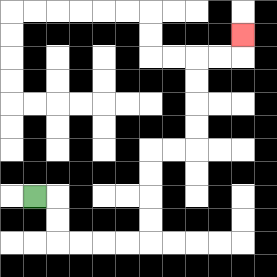{'start': '[1, 8]', 'end': '[10, 1]', 'path_directions': 'R,D,D,R,R,R,R,U,U,U,U,R,R,U,U,U,U,R,R,U', 'path_coordinates': '[[1, 8], [2, 8], [2, 9], [2, 10], [3, 10], [4, 10], [5, 10], [6, 10], [6, 9], [6, 8], [6, 7], [6, 6], [7, 6], [8, 6], [8, 5], [8, 4], [8, 3], [8, 2], [9, 2], [10, 2], [10, 1]]'}